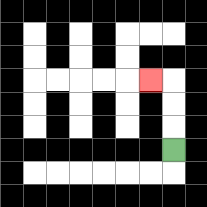{'start': '[7, 6]', 'end': '[6, 3]', 'path_directions': 'U,U,U,L', 'path_coordinates': '[[7, 6], [7, 5], [7, 4], [7, 3], [6, 3]]'}